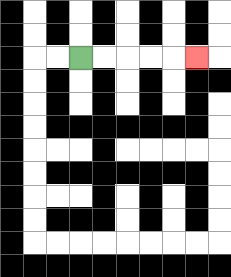{'start': '[3, 2]', 'end': '[8, 2]', 'path_directions': 'R,R,R,R,R', 'path_coordinates': '[[3, 2], [4, 2], [5, 2], [6, 2], [7, 2], [8, 2]]'}